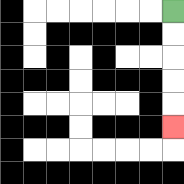{'start': '[7, 0]', 'end': '[7, 5]', 'path_directions': 'D,D,D,D,D', 'path_coordinates': '[[7, 0], [7, 1], [7, 2], [7, 3], [7, 4], [7, 5]]'}